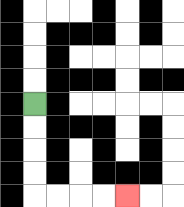{'start': '[1, 4]', 'end': '[5, 8]', 'path_directions': 'D,D,D,D,R,R,R,R', 'path_coordinates': '[[1, 4], [1, 5], [1, 6], [1, 7], [1, 8], [2, 8], [3, 8], [4, 8], [5, 8]]'}